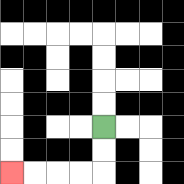{'start': '[4, 5]', 'end': '[0, 7]', 'path_directions': 'D,D,L,L,L,L', 'path_coordinates': '[[4, 5], [4, 6], [4, 7], [3, 7], [2, 7], [1, 7], [0, 7]]'}